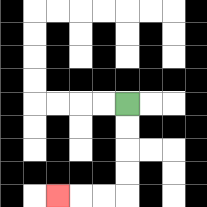{'start': '[5, 4]', 'end': '[2, 8]', 'path_directions': 'D,D,D,D,L,L,L', 'path_coordinates': '[[5, 4], [5, 5], [5, 6], [5, 7], [5, 8], [4, 8], [3, 8], [2, 8]]'}